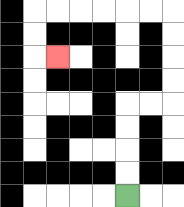{'start': '[5, 8]', 'end': '[2, 2]', 'path_directions': 'U,U,U,U,R,R,U,U,U,U,L,L,L,L,L,L,D,D,R', 'path_coordinates': '[[5, 8], [5, 7], [5, 6], [5, 5], [5, 4], [6, 4], [7, 4], [7, 3], [7, 2], [7, 1], [7, 0], [6, 0], [5, 0], [4, 0], [3, 0], [2, 0], [1, 0], [1, 1], [1, 2], [2, 2]]'}